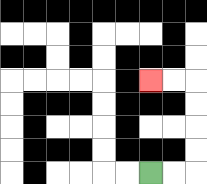{'start': '[6, 7]', 'end': '[6, 3]', 'path_directions': 'R,R,U,U,U,U,L,L', 'path_coordinates': '[[6, 7], [7, 7], [8, 7], [8, 6], [8, 5], [8, 4], [8, 3], [7, 3], [6, 3]]'}